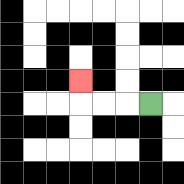{'start': '[6, 4]', 'end': '[3, 3]', 'path_directions': 'L,L,L,U', 'path_coordinates': '[[6, 4], [5, 4], [4, 4], [3, 4], [3, 3]]'}